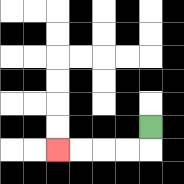{'start': '[6, 5]', 'end': '[2, 6]', 'path_directions': 'D,L,L,L,L', 'path_coordinates': '[[6, 5], [6, 6], [5, 6], [4, 6], [3, 6], [2, 6]]'}